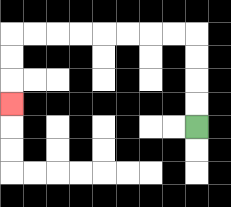{'start': '[8, 5]', 'end': '[0, 4]', 'path_directions': 'U,U,U,U,L,L,L,L,L,L,L,L,D,D,D', 'path_coordinates': '[[8, 5], [8, 4], [8, 3], [8, 2], [8, 1], [7, 1], [6, 1], [5, 1], [4, 1], [3, 1], [2, 1], [1, 1], [0, 1], [0, 2], [0, 3], [0, 4]]'}